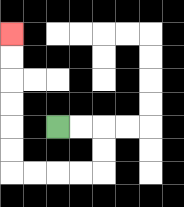{'start': '[2, 5]', 'end': '[0, 1]', 'path_directions': 'R,R,D,D,L,L,L,L,U,U,U,U,U,U', 'path_coordinates': '[[2, 5], [3, 5], [4, 5], [4, 6], [4, 7], [3, 7], [2, 7], [1, 7], [0, 7], [0, 6], [0, 5], [0, 4], [0, 3], [0, 2], [0, 1]]'}